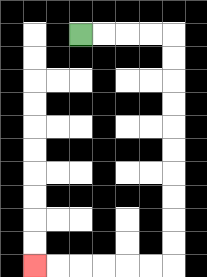{'start': '[3, 1]', 'end': '[1, 11]', 'path_directions': 'R,R,R,R,D,D,D,D,D,D,D,D,D,D,L,L,L,L,L,L', 'path_coordinates': '[[3, 1], [4, 1], [5, 1], [6, 1], [7, 1], [7, 2], [7, 3], [7, 4], [7, 5], [7, 6], [7, 7], [7, 8], [7, 9], [7, 10], [7, 11], [6, 11], [5, 11], [4, 11], [3, 11], [2, 11], [1, 11]]'}